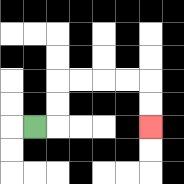{'start': '[1, 5]', 'end': '[6, 5]', 'path_directions': 'R,U,U,R,R,R,R,D,D', 'path_coordinates': '[[1, 5], [2, 5], [2, 4], [2, 3], [3, 3], [4, 3], [5, 3], [6, 3], [6, 4], [6, 5]]'}